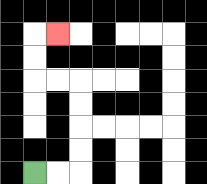{'start': '[1, 7]', 'end': '[2, 1]', 'path_directions': 'R,R,U,U,U,U,L,L,U,U,R', 'path_coordinates': '[[1, 7], [2, 7], [3, 7], [3, 6], [3, 5], [3, 4], [3, 3], [2, 3], [1, 3], [1, 2], [1, 1], [2, 1]]'}